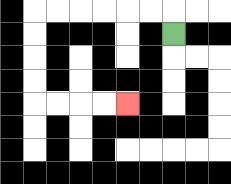{'start': '[7, 1]', 'end': '[5, 4]', 'path_directions': 'U,L,L,L,L,L,L,D,D,D,D,R,R,R,R', 'path_coordinates': '[[7, 1], [7, 0], [6, 0], [5, 0], [4, 0], [3, 0], [2, 0], [1, 0], [1, 1], [1, 2], [1, 3], [1, 4], [2, 4], [3, 4], [4, 4], [5, 4]]'}